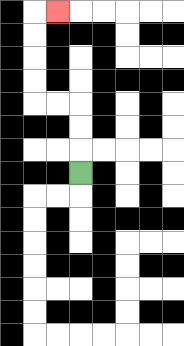{'start': '[3, 7]', 'end': '[2, 0]', 'path_directions': 'U,U,U,L,L,U,U,U,U,R', 'path_coordinates': '[[3, 7], [3, 6], [3, 5], [3, 4], [2, 4], [1, 4], [1, 3], [1, 2], [1, 1], [1, 0], [2, 0]]'}